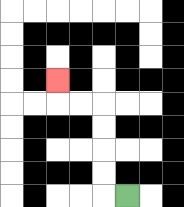{'start': '[5, 8]', 'end': '[2, 3]', 'path_directions': 'L,U,U,U,U,L,L,U', 'path_coordinates': '[[5, 8], [4, 8], [4, 7], [4, 6], [4, 5], [4, 4], [3, 4], [2, 4], [2, 3]]'}